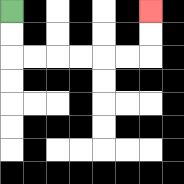{'start': '[0, 0]', 'end': '[6, 0]', 'path_directions': 'D,D,R,R,R,R,R,R,U,U', 'path_coordinates': '[[0, 0], [0, 1], [0, 2], [1, 2], [2, 2], [3, 2], [4, 2], [5, 2], [6, 2], [6, 1], [6, 0]]'}